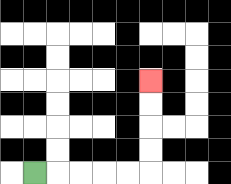{'start': '[1, 7]', 'end': '[6, 3]', 'path_directions': 'R,R,R,R,R,U,U,U,U', 'path_coordinates': '[[1, 7], [2, 7], [3, 7], [4, 7], [5, 7], [6, 7], [6, 6], [6, 5], [6, 4], [6, 3]]'}